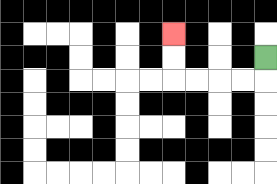{'start': '[11, 2]', 'end': '[7, 1]', 'path_directions': 'D,L,L,L,L,U,U', 'path_coordinates': '[[11, 2], [11, 3], [10, 3], [9, 3], [8, 3], [7, 3], [7, 2], [7, 1]]'}